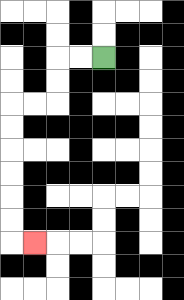{'start': '[4, 2]', 'end': '[1, 10]', 'path_directions': 'L,L,D,D,L,L,D,D,D,D,D,D,R', 'path_coordinates': '[[4, 2], [3, 2], [2, 2], [2, 3], [2, 4], [1, 4], [0, 4], [0, 5], [0, 6], [0, 7], [0, 8], [0, 9], [0, 10], [1, 10]]'}